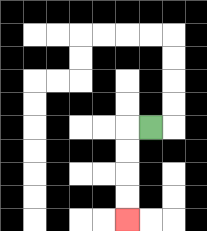{'start': '[6, 5]', 'end': '[5, 9]', 'path_directions': 'L,D,D,D,D', 'path_coordinates': '[[6, 5], [5, 5], [5, 6], [5, 7], [5, 8], [5, 9]]'}